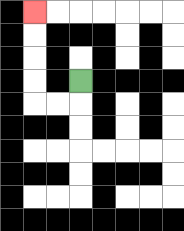{'start': '[3, 3]', 'end': '[1, 0]', 'path_directions': 'D,L,L,U,U,U,U', 'path_coordinates': '[[3, 3], [3, 4], [2, 4], [1, 4], [1, 3], [1, 2], [1, 1], [1, 0]]'}